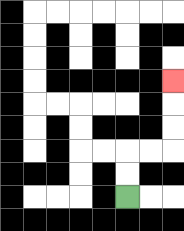{'start': '[5, 8]', 'end': '[7, 3]', 'path_directions': 'U,U,R,R,U,U,U', 'path_coordinates': '[[5, 8], [5, 7], [5, 6], [6, 6], [7, 6], [7, 5], [7, 4], [7, 3]]'}